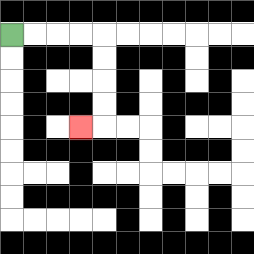{'start': '[0, 1]', 'end': '[3, 5]', 'path_directions': 'R,R,R,R,D,D,D,D,L', 'path_coordinates': '[[0, 1], [1, 1], [2, 1], [3, 1], [4, 1], [4, 2], [4, 3], [4, 4], [4, 5], [3, 5]]'}